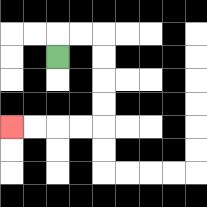{'start': '[2, 2]', 'end': '[0, 5]', 'path_directions': 'U,R,R,D,D,D,D,L,L,L,L', 'path_coordinates': '[[2, 2], [2, 1], [3, 1], [4, 1], [4, 2], [4, 3], [4, 4], [4, 5], [3, 5], [2, 5], [1, 5], [0, 5]]'}